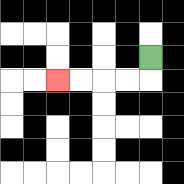{'start': '[6, 2]', 'end': '[2, 3]', 'path_directions': 'D,L,L,L,L', 'path_coordinates': '[[6, 2], [6, 3], [5, 3], [4, 3], [3, 3], [2, 3]]'}